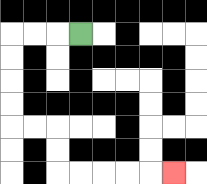{'start': '[3, 1]', 'end': '[7, 7]', 'path_directions': 'L,L,L,D,D,D,D,R,R,D,D,R,R,R,R,R', 'path_coordinates': '[[3, 1], [2, 1], [1, 1], [0, 1], [0, 2], [0, 3], [0, 4], [0, 5], [1, 5], [2, 5], [2, 6], [2, 7], [3, 7], [4, 7], [5, 7], [6, 7], [7, 7]]'}